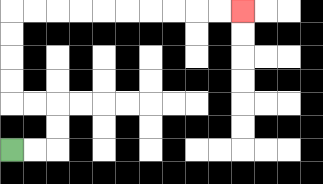{'start': '[0, 6]', 'end': '[10, 0]', 'path_directions': 'R,R,U,U,L,L,U,U,U,U,R,R,R,R,R,R,R,R,R,R', 'path_coordinates': '[[0, 6], [1, 6], [2, 6], [2, 5], [2, 4], [1, 4], [0, 4], [0, 3], [0, 2], [0, 1], [0, 0], [1, 0], [2, 0], [3, 0], [4, 0], [5, 0], [6, 0], [7, 0], [8, 0], [9, 0], [10, 0]]'}